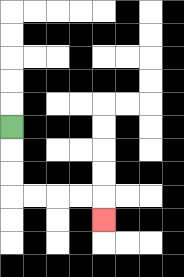{'start': '[0, 5]', 'end': '[4, 9]', 'path_directions': 'D,D,D,R,R,R,R,D', 'path_coordinates': '[[0, 5], [0, 6], [0, 7], [0, 8], [1, 8], [2, 8], [3, 8], [4, 8], [4, 9]]'}